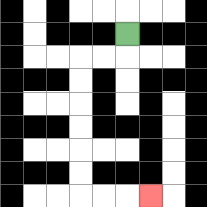{'start': '[5, 1]', 'end': '[6, 8]', 'path_directions': 'D,L,L,D,D,D,D,D,D,R,R,R', 'path_coordinates': '[[5, 1], [5, 2], [4, 2], [3, 2], [3, 3], [3, 4], [3, 5], [3, 6], [3, 7], [3, 8], [4, 8], [5, 8], [6, 8]]'}